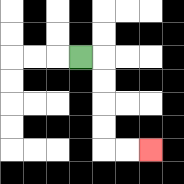{'start': '[3, 2]', 'end': '[6, 6]', 'path_directions': 'R,D,D,D,D,R,R', 'path_coordinates': '[[3, 2], [4, 2], [4, 3], [4, 4], [4, 5], [4, 6], [5, 6], [6, 6]]'}